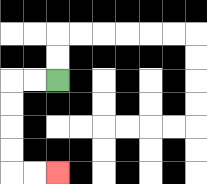{'start': '[2, 3]', 'end': '[2, 7]', 'path_directions': 'L,L,D,D,D,D,R,R', 'path_coordinates': '[[2, 3], [1, 3], [0, 3], [0, 4], [0, 5], [0, 6], [0, 7], [1, 7], [2, 7]]'}